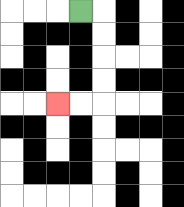{'start': '[3, 0]', 'end': '[2, 4]', 'path_directions': 'R,D,D,D,D,L,L', 'path_coordinates': '[[3, 0], [4, 0], [4, 1], [4, 2], [4, 3], [4, 4], [3, 4], [2, 4]]'}